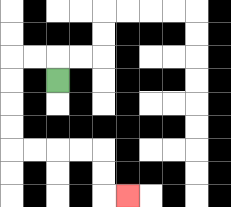{'start': '[2, 3]', 'end': '[5, 8]', 'path_directions': 'U,L,L,D,D,D,D,R,R,R,R,D,D,R', 'path_coordinates': '[[2, 3], [2, 2], [1, 2], [0, 2], [0, 3], [0, 4], [0, 5], [0, 6], [1, 6], [2, 6], [3, 6], [4, 6], [4, 7], [4, 8], [5, 8]]'}